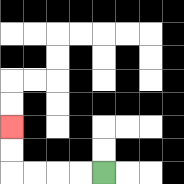{'start': '[4, 7]', 'end': '[0, 5]', 'path_directions': 'L,L,L,L,U,U', 'path_coordinates': '[[4, 7], [3, 7], [2, 7], [1, 7], [0, 7], [0, 6], [0, 5]]'}